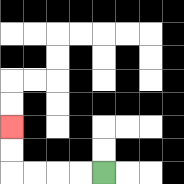{'start': '[4, 7]', 'end': '[0, 5]', 'path_directions': 'L,L,L,L,U,U', 'path_coordinates': '[[4, 7], [3, 7], [2, 7], [1, 7], [0, 7], [0, 6], [0, 5]]'}